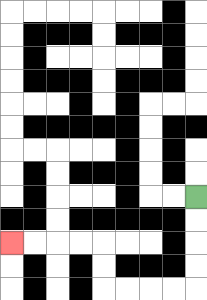{'start': '[8, 8]', 'end': '[0, 10]', 'path_directions': 'D,D,D,D,L,L,L,L,U,U,L,L,L,L', 'path_coordinates': '[[8, 8], [8, 9], [8, 10], [8, 11], [8, 12], [7, 12], [6, 12], [5, 12], [4, 12], [4, 11], [4, 10], [3, 10], [2, 10], [1, 10], [0, 10]]'}